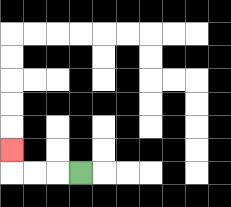{'start': '[3, 7]', 'end': '[0, 6]', 'path_directions': 'L,L,L,U', 'path_coordinates': '[[3, 7], [2, 7], [1, 7], [0, 7], [0, 6]]'}